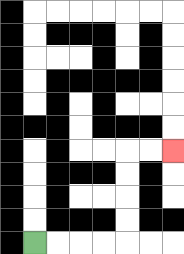{'start': '[1, 10]', 'end': '[7, 6]', 'path_directions': 'R,R,R,R,U,U,U,U,R,R', 'path_coordinates': '[[1, 10], [2, 10], [3, 10], [4, 10], [5, 10], [5, 9], [5, 8], [5, 7], [5, 6], [6, 6], [7, 6]]'}